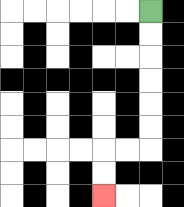{'start': '[6, 0]', 'end': '[4, 8]', 'path_directions': 'D,D,D,D,D,D,L,L,D,D', 'path_coordinates': '[[6, 0], [6, 1], [6, 2], [6, 3], [6, 4], [6, 5], [6, 6], [5, 6], [4, 6], [4, 7], [4, 8]]'}